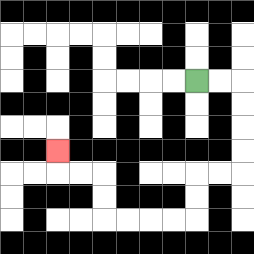{'start': '[8, 3]', 'end': '[2, 6]', 'path_directions': 'R,R,D,D,D,D,L,L,D,D,L,L,L,L,U,U,L,L,U', 'path_coordinates': '[[8, 3], [9, 3], [10, 3], [10, 4], [10, 5], [10, 6], [10, 7], [9, 7], [8, 7], [8, 8], [8, 9], [7, 9], [6, 9], [5, 9], [4, 9], [4, 8], [4, 7], [3, 7], [2, 7], [2, 6]]'}